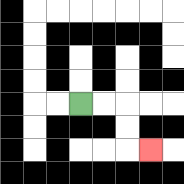{'start': '[3, 4]', 'end': '[6, 6]', 'path_directions': 'R,R,D,D,R', 'path_coordinates': '[[3, 4], [4, 4], [5, 4], [5, 5], [5, 6], [6, 6]]'}